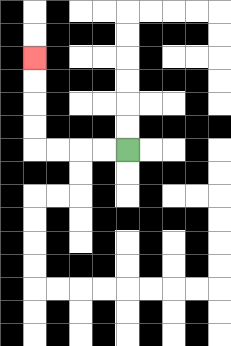{'start': '[5, 6]', 'end': '[1, 2]', 'path_directions': 'L,L,L,L,U,U,U,U', 'path_coordinates': '[[5, 6], [4, 6], [3, 6], [2, 6], [1, 6], [1, 5], [1, 4], [1, 3], [1, 2]]'}